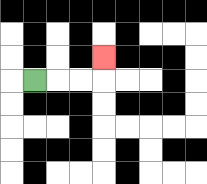{'start': '[1, 3]', 'end': '[4, 2]', 'path_directions': 'R,R,R,U', 'path_coordinates': '[[1, 3], [2, 3], [3, 3], [4, 3], [4, 2]]'}